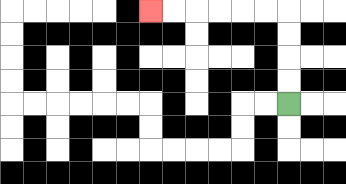{'start': '[12, 4]', 'end': '[6, 0]', 'path_directions': 'U,U,U,U,L,L,L,L,L,L', 'path_coordinates': '[[12, 4], [12, 3], [12, 2], [12, 1], [12, 0], [11, 0], [10, 0], [9, 0], [8, 0], [7, 0], [6, 0]]'}